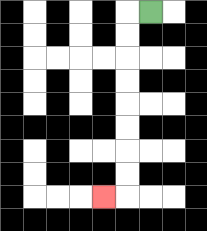{'start': '[6, 0]', 'end': '[4, 8]', 'path_directions': 'L,D,D,D,D,D,D,D,D,L', 'path_coordinates': '[[6, 0], [5, 0], [5, 1], [5, 2], [5, 3], [5, 4], [5, 5], [5, 6], [5, 7], [5, 8], [4, 8]]'}